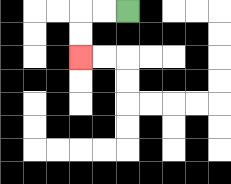{'start': '[5, 0]', 'end': '[3, 2]', 'path_directions': 'L,L,D,D', 'path_coordinates': '[[5, 0], [4, 0], [3, 0], [3, 1], [3, 2]]'}